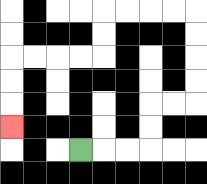{'start': '[3, 6]', 'end': '[0, 5]', 'path_directions': 'R,R,R,U,U,R,R,U,U,U,U,L,L,L,L,D,D,L,L,L,L,D,D,D', 'path_coordinates': '[[3, 6], [4, 6], [5, 6], [6, 6], [6, 5], [6, 4], [7, 4], [8, 4], [8, 3], [8, 2], [8, 1], [8, 0], [7, 0], [6, 0], [5, 0], [4, 0], [4, 1], [4, 2], [3, 2], [2, 2], [1, 2], [0, 2], [0, 3], [0, 4], [0, 5]]'}